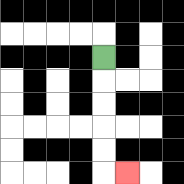{'start': '[4, 2]', 'end': '[5, 7]', 'path_directions': 'D,D,D,D,D,R', 'path_coordinates': '[[4, 2], [4, 3], [4, 4], [4, 5], [4, 6], [4, 7], [5, 7]]'}